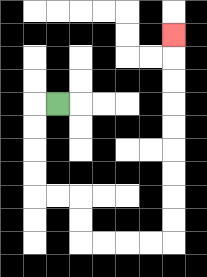{'start': '[2, 4]', 'end': '[7, 1]', 'path_directions': 'L,D,D,D,D,R,R,D,D,R,R,R,R,U,U,U,U,U,U,U,U,U', 'path_coordinates': '[[2, 4], [1, 4], [1, 5], [1, 6], [1, 7], [1, 8], [2, 8], [3, 8], [3, 9], [3, 10], [4, 10], [5, 10], [6, 10], [7, 10], [7, 9], [7, 8], [7, 7], [7, 6], [7, 5], [7, 4], [7, 3], [7, 2], [7, 1]]'}